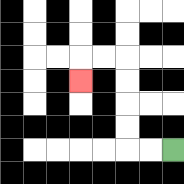{'start': '[7, 6]', 'end': '[3, 3]', 'path_directions': 'L,L,U,U,U,U,L,L,D', 'path_coordinates': '[[7, 6], [6, 6], [5, 6], [5, 5], [5, 4], [5, 3], [5, 2], [4, 2], [3, 2], [3, 3]]'}